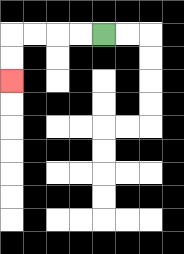{'start': '[4, 1]', 'end': '[0, 3]', 'path_directions': 'L,L,L,L,D,D', 'path_coordinates': '[[4, 1], [3, 1], [2, 1], [1, 1], [0, 1], [0, 2], [0, 3]]'}